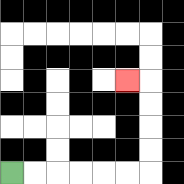{'start': '[0, 7]', 'end': '[5, 3]', 'path_directions': 'R,R,R,R,R,R,U,U,U,U,L', 'path_coordinates': '[[0, 7], [1, 7], [2, 7], [3, 7], [4, 7], [5, 7], [6, 7], [6, 6], [6, 5], [6, 4], [6, 3], [5, 3]]'}